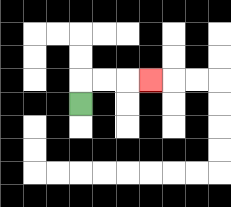{'start': '[3, 4]', 'end': '[6, 3]', 'path_directions': 'U,R,R,R', 'path_coordinates': '[[3, 4], [3, 3], [4, 3], [5, 3], [6, 3]]'}